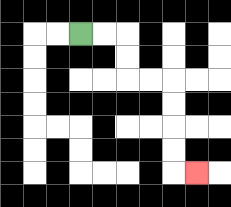{'start': '[3, 1]', 'end': '[8, 7]', 'path_directions': 'R,R,D,D,R,R,D,D,D,D,R', 'path_coordinates': '[[3, 1], [4, 1], [5, 1], [5, 2], [5, 3], [6, 3], [7, 3], [7, 4], [7, 5], [7, 6], [7, 7], [8, 7]]'}